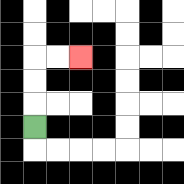{'start': '[1, 5]', 'end': '[3, 2]', 'path_directions': 'U,U,U,R,R', 'path_coordinates': '[[1, 5], [1, 4], [1, 3], [1, 2], [2, 2], [3, 2]]'}